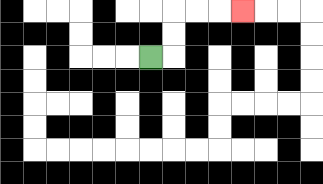{'start': '[6, 2]', 'end': '[10, 0]', 'path_directions': 'R,U,U,R,R,R', 'path_coordinates': '[[6, 2], [7, 2], [7, 1], [7, 0], [8, 0], [9, 0], [10, 0]]'}